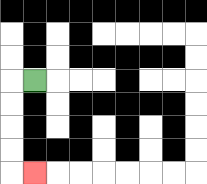{'start': '[1, 3]', 'end': '[1, 7]', 'path_directions': 'L,D,D,D,D,R', 'path_coordinates': '[[1, 3], [0, 3], [0, 4], [0, 5], [0, 6], [0, 7], [1, 7]]'}